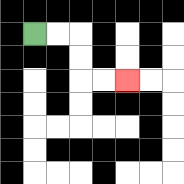{'start': '[1, 1]', 'end': '[5, 3]', 'path_directions': 'R,R,D,D,R,R', 'path_coordinates': '[[1, 1], [2, 1], [3, 1], [3, 2], [3, 3], [4, 3], [5, 3]]'}